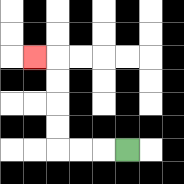{'start': '[5, 6]', 'end': '[1, 2]', 'path_directions': 'L,L,L,U,U,U,U,L', 'path_coordinates': '[[5, 6], [4, 6], [3, 6], [2, 6], [2, 5], [2, 4], [2, 3], [2, 2], [1, 2]]'}